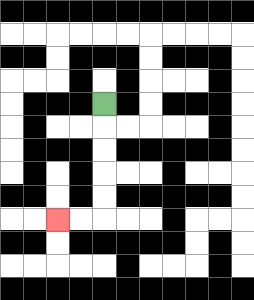{'start': '[4, 4]', 'end': '[2, 9]', 'path_directions': 'D,D,D,D,D,L,L', 'path_coordinates': '[[4, 4], [4, 5], [4, 6], [4, 7], [4, 8], [4, 9], [3, 9], [2, 9]]'}